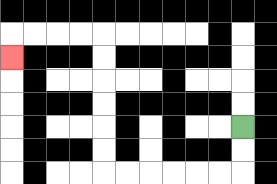{'start': '[10, 5]', 'end': '[0, 2]', 'path_directions': 'D,D,L,L,L,L,L,L,U,U,U,U,U,U,L,L,L,L,D', 'path_coordinates': '[[10, 5], [10, 6], [10, 7], [9, 7], [8, 7], [7, 7], [6, 7], [5, 7], [4, 7], [4, 6], [4, 5], [4, 4], [4, 3], [4, 2], [4, 1], [3, 1], [2, 1], [1, 1], [0, 1], [0, 2]]'}